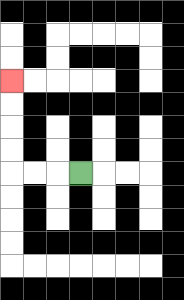{'start': '[3, 7]', 'end': '[0, 3]', 'path_directions': 'L,L,L,U,U,U,U', 'path_coordinates': '[[3, 7], [2, 7], [1, 7], [0, 7], [0, 6], [0, 5], [0, 4], [0, 3]]'}